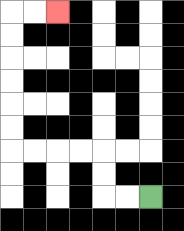{'start': '[6, 8]', 'end': '[2, 0]', 'path_directions': 'L,L,U,U,L,L,L,L,U,U,U,U,U,U,R,R', 'path_coordinates': '[[6, 8], [5, 8], [4, 8], [4, 7], [4, 6], [3, 6], [2, 6], [1, 6], [0, 6], [0, 5], [0, 4], [0, 3], [0, 2], [0, 1], [0, 0], [1, 0], [2, 0]]'}